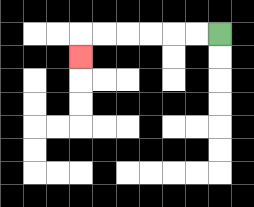{'start': '[9, 1]', 'end': '[3, 2]', 'path_directions': 'L,L,L,L,L,L,D', 'path_coordinates': '[[9, 1], [8, 1], [7, 1], [6, 1], [5, 1], [4, 1], [3, 1], [3, 2]]'}